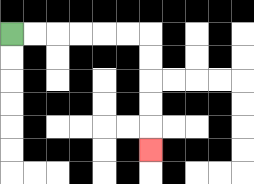{'start': '[0, 1]', 'end': '[6, 6]', 'path_directions': 'R,R,R,R,R,R,D,D,D,D,D', 'path_coordinates': '[[0, 1], [1, 1], [2, 1], [3, 1], [4, 1], [5, 1], [6, 1], [6, 2], [6, 3], [6, 4], [6, 5], [6, 6]]'}